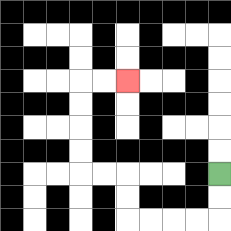{'start': '[9, 7]', 'end': '[5, 3]', 'path_directions': 'D,D,L,L,L,L,U,U,L,L,U,U,U,U,R,R', 'path_coordinates': '[[9, 7], [9, 8], [9, 9], [8, 9], [7, 9], [6, 9], [5, 9], [5, 8], [5, 7], [4, 7], [3, 7], [3, 6], [3, 5], [3, 4], [3, 3], [4, 3], [5, 3]]'}